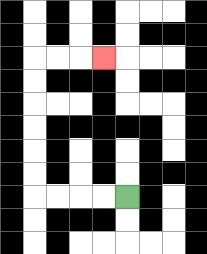{'start': '[5, 8]', 'end': '[4, 2]', 'path_directions': 'L,L,L,L,U,U,U,U,U,U,R,R,R', 'path_coordinates': '[[5, 8], [4, 8], [3, 8], [2, 8], [1, 8], [1, 7], [1, 6], [1, 5], [1, 4], [1, 3], [1, 2], [2, 2], [3, 2], [4, 2]]'}